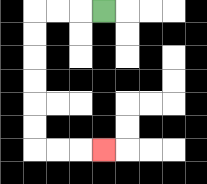{'start': '[4, 0]', 'end': '[4, 6]', 'path_directions': 'L,L,L,D,D,D,D,D,D,R,R,R', 'path_coordinates': '[[4, 0], [3, 0], [2, 0], [1, 0], [1, 1], [1, 2], [1, 3], [1, 4], [1, 5], [1, 6], [2, 6], [3, 6], [4, 6]]'}